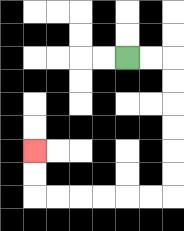{'start': '[5, 2]', 'end': '[1, 6]', 'path_directions': 'R,R,D,D,D,D,D,D,L,L,L,L,L,L,U,U', 'path_coordinates': '[[5, 2], [6, 2], [7, 2], [7, 3], [7, 4], [7, 5], [7, 6], [7, 7], [7, 8], [6, 8], [5, 8], [4, 8], [3, 8], [2, 8], [1, 8], [1, 7], [1, 6]]'}